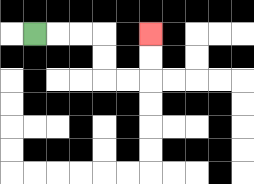{'start': '[1, 1]', 'end': '[6, 1]', 'path_directions': 'R,R,R,D,D,R,R,U,U', 'path_coordinates': '[[1, 1], [2, 1], [3, 1], [4, 1], [4, 2], [4, 3], [5, 3], [6, 3], [6, 2], [6, 1]]'}